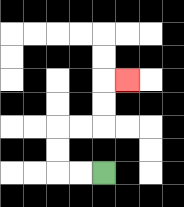{'start': '[4, 7]', 'end': '[5, 3]', 'path_directions': 'L,L,U,U,R,R,U,U,R', 'path_coordinates': '[[4, 7], [3, 7], [2, 7], [2, 6], [2, 5], [3, 5], [4, 5], [4, 4], [4, 3], [5, 3]]'}